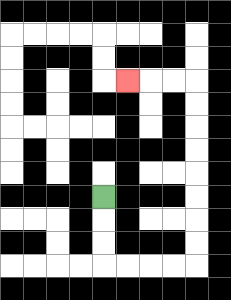{'start': '[4, 8]', 'end': '[5, 3]', 'path_directions': 'D,D,D,R,R,R,R,U,U,U,U,U,U,U,U,L,L,L', 'path_coordinates': '[[4, 8], [4, 9], [4, 10], [4, 11], [5, 11], [6, 11], [7, 11], [8, 11], [8, 10], [8, 9], [8, 8], [8, 7], [8, 6], [8, 5], [8, 4], [8, 3], [7, 3], [6, 3], [5, 3]]'}